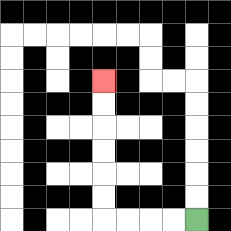{'start': '[8, 9]', 'end': '[4, 3]', 'path_directions': 'L,L,L,L,U,U,U,U,U,U', 'path_coordinates': '[[8, 9], [7, 9], [6, 9], [5, 9], [4, 9], [4, 8], [4, 7], [4, 6], [4, 5], [4, 4], [4, 3]]'}